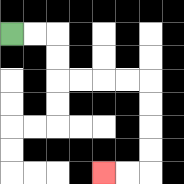{'start': '[0, 1]', 'end': '[4, 7]', 'path_directions': 'R,R,D,D,R,R,R,R,D,D,D,D,L,L', 'path_coordinates': '[[0, 1], [1, 1], [2, 1], [2, 2], [2, 3], [3, 3], [4, 3], [5, 3], [6, 3], [6, 4], [6, 5], [6, 6], [6, 7], [5, 7], [4, 7]]'}